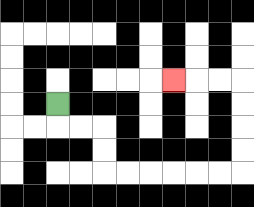{'start': '[2, 4]', 'end': '[7, 3]', 'path_directions': 'D,R,R,D,D,R,R,R,R,R,R,U,U,U,U,L,L,L', 'path_coordinates': '[[2, 4], [2, 5], [3, 5], [4, 5], [4, 6], [4, 7], [5, 7], [6, 7], [7, 7], [8, 7], [9, 7], [10, 7], [10, 6], [10, 5], [10, 4], [10, 3], [9, 3], [8, 3], [7, 3]]'}